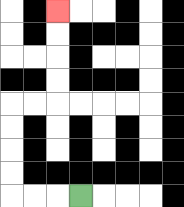{'start': '[3, 8]', 'end': '[2, 0]', 'path_directions': 'L,L,L,U,U,U,U,R,R,U,U,U,U', 'path_coordinates': '[[3, 8], [2, 8], [1, 8], [0, 8], [0, 7], [0, 6], [0, 5], [0, 4], [1, 4], [2, 4], [2, 3], [2, 2], [2, 1], [2, 0]]'}